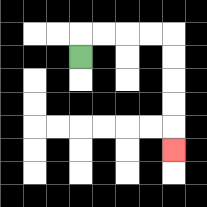{'start': '[3, 2]', 'end': '[7, 6]', 'path_directions': 'U,R,R,R,R,D,D,D,D,D', 'path_coordinates': '[[3, 2], [3, 1], [4, 1], [5, 1], [6, 1], [7, 1], [7, 2], [7, 3], [7, 4], [7, 5], [7, 6]]'}